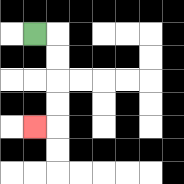{'start': '[1, 1]', 'end': '[1, 5]', 'path_directions': 'R,D,D,D,D,L', 'path_coordinates': '[[1, 1], [2, 1], [2, 2], [2, 3], [2, 4], [2, 5], [1, 5]]'}